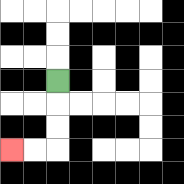{'start': '[2, 3]', 'end': '[0, 6]', 'path_directions': 'D,D,D,L,L', 'path_coordinates': '[[2, 3], [2, 4], [2, 5], [2, 6], [1, 6], [0, 6]]'}